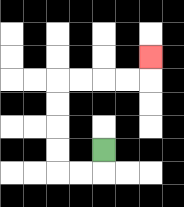{'start': '[4, 6]', 'end': '[6, 2]', 'path_directions': 'D,L,L,U,U,U,U,R,R,R,R,U', 'path_coordinates': '[[4, 6], [4, 7], [3, 7], [2, 7], [2, 6], [2, 5], [2, 4], [2, 3], [3, 3], [4, 3], [5, 3], [6, 3], [6, 2]]'}